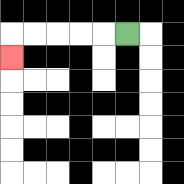{'start': '[5, 1]', 'end': '[0, 2]', 'path_directions': 'L,L,L,L,L,D', 'path_coordinates': '[[5, 1], [4, 1], [3, 1], [2, 1], [1, 1], [0, 1], [0, 2]]'}